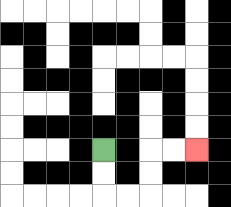{'start': '[4, 6]', 'end': '[8, 6]', 'path_directions': 'D,D,R,R,U,U,R,R', 'path_coordinates': '[[4, 6], [4, 7], [4, 8], [5, 8], [6, 8], [6, 7], [6, 6], [7, 6], [8, 6]]'}